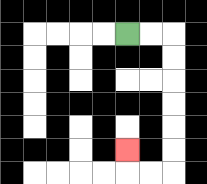{'start': '[5, 1]', 'end': '[5, 6]', 'path_directions': 'R,R,D,D,D,D,D,D,L,L,U', 'path_coordinates': '[[5, 1], [6, 1], [7, 1], [7, 2], [7, 3], [7, 4], [7, 5], [7, 6], [7, 7], [6, 7], [5, 7], [5, 6]]'}